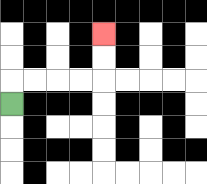{'start': '[0, 4]', 'end': '[4, 1]', 'path_directions': 'U,R,R,R,R,U,U', 'path_coordinates': '[[0, 4], [0, 3], [1, 3], [2, 3], [3, 3], [4, 3], [4, 2], [4, 1]]'}